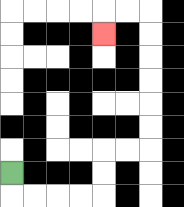{'start': '[0, 7]', 'end': '[4, 1]', 'path_directions': 'D,R,R,R,R,U,U,R,R,U,U,U,U,U,U,L,L,D', 'path_coordinates': '[[0, 7], [0, 8], [1, 8], [2, 8], [3, 8], [4, 8], [4, 7], [4, 6], [5, 6], [6, 6], [6, 5], [6, 4], [6, 3], [6, 2], [6, 1], [6, 0], [5, 0], [4, 0], [4, 1]]'}